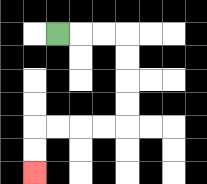{'start': '[2, 1]', 'end': '[1, 7]', 'path_directions': 'R,R,R,D,D,D,D,L,L,L,L,D,D', 'path_coordinates': '[[2, 1], [3, 1], [4, 1], [5, 1], [5, 2], [5, 3], [5, 4], [5, 5], [4, 5], [3, 5], [2, 5], [1, 5], [1, 6], [1, 7]]'}